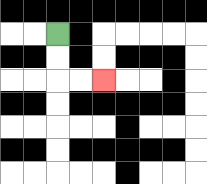{'start': '[2, 1]', 'end': '[4, 3]', 'path_directions': 'D,D,R,R', 'path_coordinates': '[[2, 1], [2, 2], [2, 3], [3, 3], [4, 3]]'}